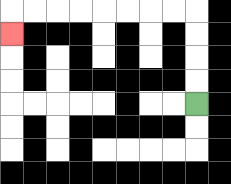{'start': '[8, 4]', 'end': '[0, 1]', 'path_directions': 'U,U,U,U,L,L,L,L,L,L,L,L,D', 'path_coordinates': '[[8, 4], [8, 3], [8, 2], [8, 1], [8, 0], [7, 0], [6, 0], [5, 0], [4, 0], [3, 0], [2, 0], [1, 0], [0, 0], [0, 1]]'}